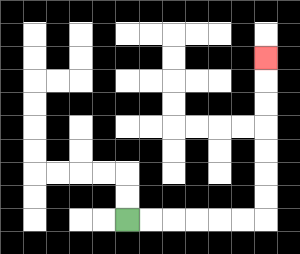{'start': '[5, 9]', 'end': '[11, 2]', 'path_directions': 'R,R,R,R,R,R,U,U,U,U,U,U,U', 'path_coordinates': '[[5, 9], [6, 9], [7, 9], [8, 9], [9, 9], [10, 9], [11, 9], [11, 8], [11, 7], [11, 6], [11, 5], [11, 4], [11, 3], [11, 2]]'}